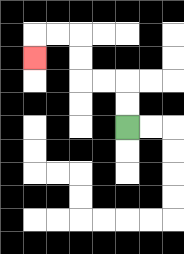{'start': '[5, 5]', 'end': '[1, 2]', 'path_directions': 'U,U,L,L,U,U,L,L,D', 'path_coordinates': '[[5, 5], [5, 4], [5, 3], [4, 3], [3, 3], [3, 2], [3, 1], [2, 1], [1, 1], [1, 2]]'}